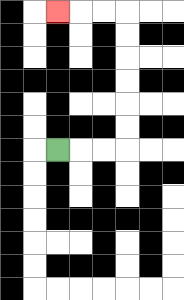{'start': '[2, 6]', 'end': '[2, 0]', 'path_directions': 'R,R,R,U,U,U,U,U,U,L,L,L', 'path_coordinates': '[[2, 6], [3, 6], [4, 6], [5, 6], [5, 5], [5, 4], [5, 3], [5, 2], [5, 1], [5, 0], [4, 0], [3, 0], [2, 0]]'}